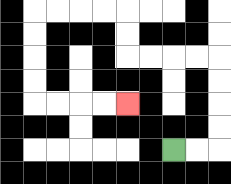{'start': '[7, 6]', 'end': '[5, 4]', 'path_directions': 'R,R,U,U,U,U,L,L,L,L,U,U,L,L,L,L,D,D,D,D,R,R,R,R', 'path_coordinates': '[[7, 6], [8, 6], [9, 6], [9, 5], [9, 4], [9, 3], [9, 2], [8, 2], [7, 2], [6, 2], [5, 2], [5, 1], [5, 0], [4, 0], [3, 0], [2, 0], [1, 0], [1, 1], [1, 2], [1, 3], [1, 4], [2, 4], [3, 4], [4, 4], [5, 4]]'}